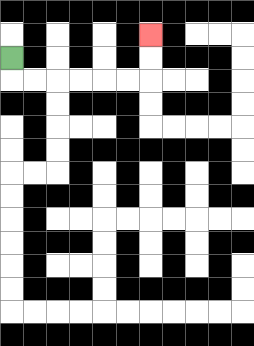{'start': '[0, 2]', 'end': '[6, 1]', 'path_directions': 'D,R,R,R,R,R,R,U,U', 'path_coordinates': '[[0, 2], [0, 3], [1, 3], [2, 3], [3, 3], [4, 3], [5, 3], [6, 3], [6, 2], [6, 1]]'}